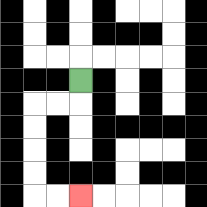{'start': '[3, 3]', 'end': '[3, 8]', 'path_directions': 'D,L,L,D,D,D,D,R,R', 'path_coordinates': '[[3, 3], [3, 4], [2, 4], [1, 4], [1, 5], [1, 6], [1, 7], [1, 8], [2, 8], [3, 8]]'}